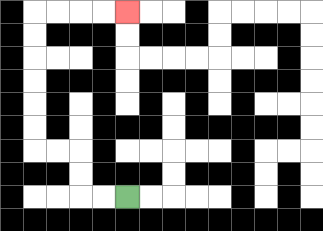{'start': '[5, 8]', 'end': '[5, 0]', 'path_directions': 'L,L,U,U,L,L,U,U,U,U,U,U,R,R,R,R', 'path_coordinates': '[[5, 8], [4, 8], [3, 8], [3, 7], [3, 6], [2, 6], [1, 6], [1, 5], [1, 4], [1, 3], [1, 2], [1, 1], [1, 0], [2, 0], [3, 0], [4, 0], [5, 0]]'}